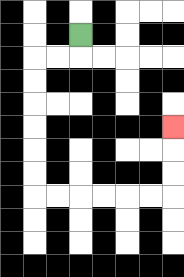{'start': '[3, 1]', 'end': '[7, 5]', 'path_directions': 'D,L,L,D,D,D,D,D,D,R,R,R,R,R,R,U,U,U', 'path_coordinates': '[[3, 1], [3, 2], [2, 2], [1, 2], [1, 3], [1, 4], [1, 5], [1, 6], [1, 7], [1, 8], [2, 8], [3, 8], [4, 8], [5, 8], [6, 8], [7, 8], [7, 7], [7, 6], [7, 5]]'}